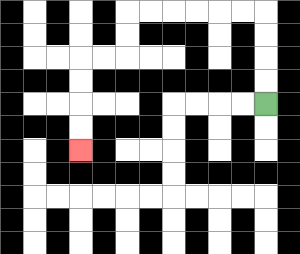{'start': '[11, 4]', 'end': '[3, 6]', 'path_directions': 'U,U,U,U,L,L,L,L,L,L,D,D,L,L,D,D,D,D', 'path_coordinates': '[[11, 4], [11, 3], [11, 2], [11, 1], [11, 0], [10, 0], [9, 0], [8, 0], [7, 0], [6, 0], [5, 0], [5, 1], [5, 2], [4, 2], [3, 2], [3, 3], [3, 4], [3, 5], [3, 6]]'}